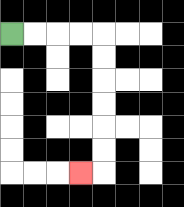{'start': '[0, 1]', 'end': '[3, 7]', 'path_directions': 'R,R,R,R,D,D,D,D,D,D,L', 'path_coordinates': '[[0, 1], [1, 1], [2, 1], [3, 1], [4, 1], [4, 2], [4, 3], [4, 4], [4, 5], [4, 6], [4, 7], [3, 7]]'}